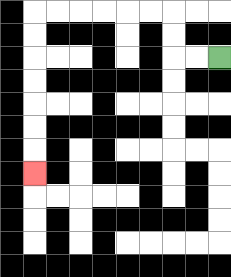{'start': '[9, 2]', 'end': '[1, 7]', 'path_directions': 'L,L,U,U,L,L,L,L,L,L,D,D,D,D,D,D,D', 'path_coordinates': '[[9, 2], [8, 2], [7, 2], [7, 1], [7, 0], [6, 0], [5, 0], [4, 0], [3, 0], [2, 0], [1, 0], [1, 1], [1, 2], [1, 3], [1, 4], [1, 5], [1, 6], [1, 7]]'}